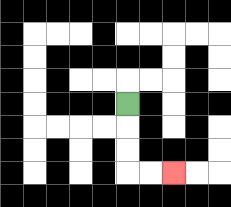{'start': '[5, 4]', 'end': '[7, 7]', 'path_directions': 'D,D,D,R,R', 'path_coordinates': '[[5, 4], [5, 5], [5, 6], [5, 7], [6, 7], [7, 7]]'}